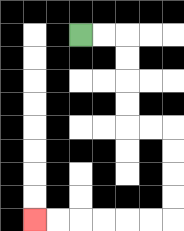{'start': '[3, 1]', 'end': '[1, 9]', 'path_directions': 'R,R,D,D,D,D,R,R,D,D,D,D,L,L,L,L,L,L', 'path_coordinates': '[[3, 1], [4, 1], [5, 1], [5, 2], [5, 3], [5, 4], [5, 5], [6, 5], [7, 5], [7, 6], [7, 7], [7, 8], [7, 9], [6, 9], [5, 9], [4, 9], [3, 9], [2, 9], [1, 9]]'}